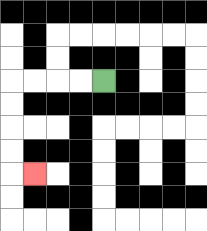{'start': '[4, 3]', 'end': '[1, 7]', 'path_directions': 'L,L,L,L,D,D,D,D,R', 'path_coordinates': '[[4, 3], [3, 3], [2, 3], [1, 3], [0, 3], [0, 4], [0, 5], [0, 6], [0, 7], [1, 7]]'}